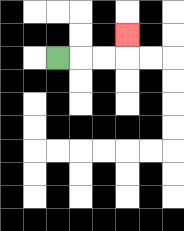{'start': '[2, 2]', 'end': '[5, 1]', 'path_directions': 'R,R,R,U', 'path_coordinates': '[[2, 2], [3, 2], [4, 2], [5, 2], [5, 1]]'}